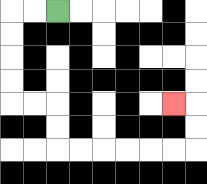{'start': '[2, 0]', 'end': '[7, 4]', 'path_directions': 'L,L,D,D,D,D,R,R,D,D,R,R,R,R,R,R,U,U,L', 'path_coordinates': '[[2, 0], [1, 0], [0, 0], [0, 1], [0, 2], [0, 3], [0, 4], [1, 4], [2, 4], [2, 5], [2, 6], [3, 6], [4, 6], [5, 6], [6, 6], [7, 6], [8, 6], [8, 5], [8, 4], [7, 4]]'}